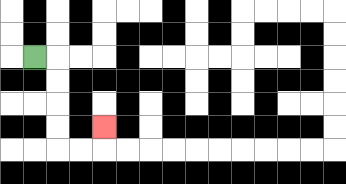{'start': '[1, 2]', 'end': '[4, 5]', 'path_directions': 'R,D,D,D,D,R,R,U', 'path_coordinates': '[[1, 2], [2, 2], [2, 3], [2, 4], [2, 5], [2, 6], [3, 6], [4, 6], [4, 5]]'}